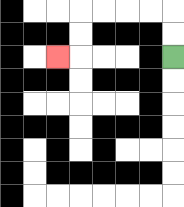{'start': '[7, 2]', 'end': '[2, 2]', 'path_directions': 'U,U,L,L,L,L,D,D,L', 'path_coordinates': '[[7, 2], [7, 1], [7, 0], [6, 0], [5, 0], [4, 0], [3, 0], [3, 1], [3, 2], [2, 2]]'}